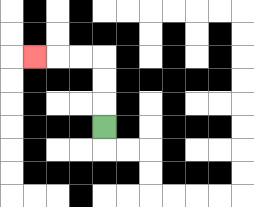{'start': '[4, 5]', 'end': '[1, 2]', 'path_directions': 'U,U,U,L,L,L', 'path_coordinates': '[[4, 5], [4, 4], [4, 3], [4, 2], [3, 2], [2, 2], [1, 2]]'}